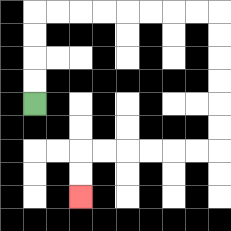{'start': '[1, 4]', 'end': '[3, 8]', 'path_directions': 'U,U,U,U,R,R,R,R,R,R,R,R,D,D,D,D,D,D,L,L,L,L,L,L,D,D', 'path_coordinates': '[[1, 4], [1, 3], [1, 2], [1, 1], [1, 0], [2, 0], [3, 0], [4, 0], [5, 0], [6, 0], [7, 0], [8, 0], [9, 0], [9, 1], [9, 2], [9, 3], [9, 4], [9, 5], [9, 6], [8, 6], [7, 6], [6, 6], [5, 6], [4, 6], [3, 6], [3, 7], [3, 8]]'}